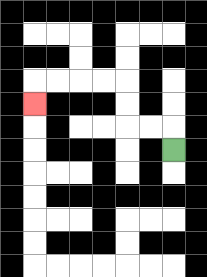{'start': '[7, 6]', 'end': '[1, 4]', 'path_directions': 'U,L,L,U,U,L,L,L,L,D', 'path_coordinates': '[[7, 6], [7, 5], [6, 5], [5, 5], [5, 4], [5, 3], [4, 3], [3, 3], [2, 3], [1, 3], [1, 4]]'}